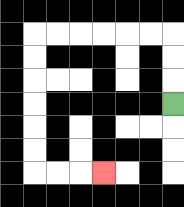{'start': '[7, 4]', 'end': '[4, 7]', 'path_directions': 'U,U,U,L,L,L,L,L,L,D,D,D,D,D,D,R,R,R', 'path_coordinates': '[[7, 4], [7, 3], [7, 2], [7, 1], [6, 1], [5, 1], [4, 1], [3, 1], [2, 1], [1, 1], [1, 2], [1, 3], [1, 4], [1, 5], [1, 6], [1, 7], [2, 7], [3, 7], [4, 7]]'}